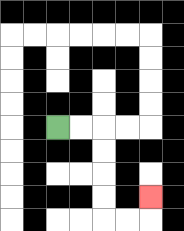{'start': '[2, 5]', 'end': '[6, 8]', 'path_directions': 'R,R,D,D,D,D,R,R,U', 'path_coordinates': '[[2, 5], [3, 5], [4, 5], [4, 6], [4, 7], [4, 8], [4, 9], [5, 9], [6, 9], [6, 8]]'}